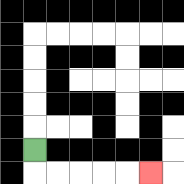{'start': '[1, 6]', 'end': '[6, 7]', 'path_directions': 'D,R,R,R,R,R', 'path_coordinates': '[[1, 6], [1, 7], [2, 7], [3, 7], [4, 7], [5, 7], [6, 7]]'}